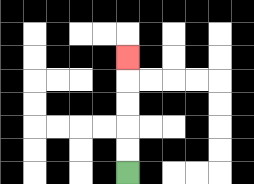{'start': '[5, 7]', 'end': '[5, 2]', 'path_directions': 'U,U,U,U,U', 'path_coordinates': '[[5, 7], [5, 6], [5, 5], [5, 4], [5, 3], [5, 2]]'}